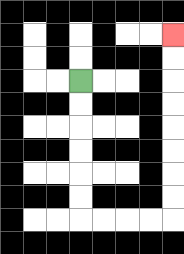{'start': '[3, 3]', 'end': '[7, 1]', 'path_directions': 'D,D,D,D,D,D,R,R,R,R,U,U,U,U,U,U,U,U', 'path_coordinates': '[[3, 3], [3, 4], [3, 5], [3, 6], [3, 7], [3, 8], [3, 9], [4, 9], [5, 9], [6, 9], [7, 9], [7, 8], [7, 7], [7, 6], [7, 5], [7, 4], [7, 3], [7, 2], [7, 1]]'}